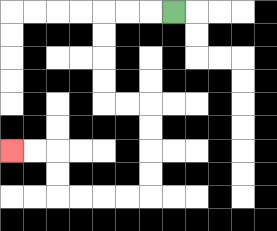{'start': '[7, 0]', 'end': '[0, 6]', 'path_directions': 'L,L,L,D,D,D,D,R,R,D,D,D,D,L,L,L,L,U,U,L,L', 'path_coordinates': '[[7, 0], [6, 0], [5, 0], [4, 0], [4, 1], [4, 2], [4, 3], [4, 4], [5, 4], [6, 4], [6, 5], [6, 6], [6, 7], [6, 8], [5, 8], [4, 8], [3, 8], [2, 8], [2, 7], [2, 6], [1, 6], [0, 6]]'}